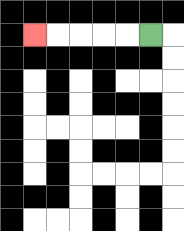{'start': '[6, 1]', 'end': '[1, 1]', 'path_directions': 'L,L,L,L,L', 'path_coordinates': '[[6, 1], [5, 1], [4, 1], [3, 1], [2, 1], [1, 1]]'}